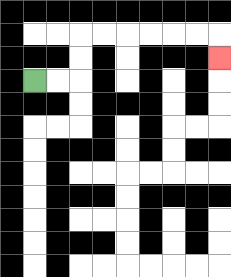{'start': '[1, 3]', 'end': '[9, 2]', 'path_directions': 'R,R,U,U,R,R,R,R,R,R,D', 'path_coordinates': '[[1, 3], [2, 3], [3, 3], [3, 2], [3, 1], [4, 1], [5, 1], [6, 1], [7, 1], [8, 1], [9, 1], [9, 2]]'}